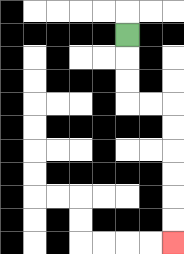{'start': '[5, 1]', 'end': '[7, 10]', 'path_directions': 'D,D,D,R,R,D,D,D,D,D,D', 'path_coordinates': '[[5, 1], [5, 2], [5, 3], [5, 4], [6, 4], [7, 4], [7, 5], [7, 6], [7, 7], [7, 8], [7, 9], [7, 10]]'}